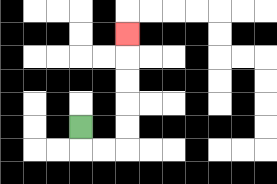{'start': '[3, 5]', 'end': '[5, 1]', 'path_directions': 'D,R,R,U,U,U,U,U', 'path_coordinates': '[[3, 5], [3, 6], [4, 6], [5, 6], [5, 5], [5, 4], [5, 3], [5, 2], [5, 1]]'}